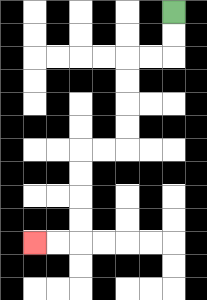{'start': '[7, 0]', 'end': '[1, 10]', 'path_directions': 'D,D,L,L,D,D,D,D,L,L,D,D,D,D,L,L', 'path_coordinates': '[[7, 0], [7, 1], [7, 2], [6, 2], [5, 2], [5, 3], [5, 4], [5, 5], [5, 6], [4, 6], [3, 6], [3, 7], [3, 8], [3, 9], [3, 10], [2, 10], [1, 10]]'}